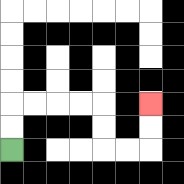{'start': '[0, 6]', 'end': '[6, 4]', 'path_directions': 'U,U,R,R,R,R,D,D,R,R,U,U', 'path_coordinates': '[[0, 6], [0, 5], [0, 4], [1, 4], [2, 4], [3, 4], [4, 4], [4, 5], [4, 6], [5, 6], [6, 6], [6, 5], [6, 4]]'}